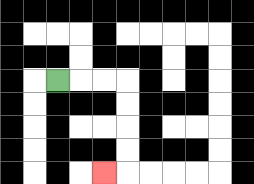{'start': '[2, 3]', 'end': '[4, 7]', 'path_directions': 'R,R,R,D,D,D,D,L', 'path_coordinates': '[[2, 3], [3, 3], [4, 3], [5, 3], [5, 4], [5, 5], [5, 6], [5, 7], [4, 7]]'}